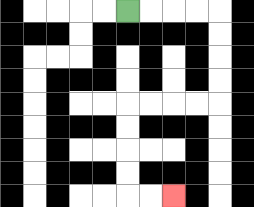{'start': '[5, 0]', 'end': '[7, 8]', 'path_directions': 'R,R,R,R,D,D,D,D,L,L,L,L,D,D,D,D,R,R', 'path_coordinates': '[[5, 0], [6, 0], [7, 0], [8, 0], [9, 0], [9, 1], [9, 2], [9, 3], [9, 4], [8, 4], [7, 4], [6, 4], [5, 4], [5, 5], [5, 6], [5, 7], [5, 8], [6, 8], [7, 8]]'}